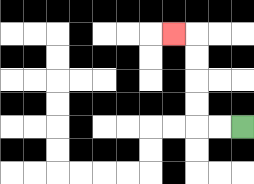{'start': '[10, 5]', 'end': '[7, 1]', 'path_directions': 'L,L,U,U,U,U,L', 'path_coordinates': '[[10, 5], [9, 5], [8, 5], [8, 4], [8, 3], [8, 2], [8, 1], [7, 1]]'}